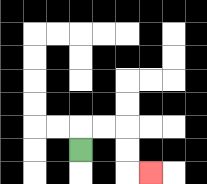{'start': '[3, 6]', 'end': '[6, 7]', 'path_directions': 'U,R,R,D,D,R', 'path_coordinates': '[[3, 6], [3, 5], [4, 5], [5, 5], [5, 6], [5, 7], [6, 7]]'}